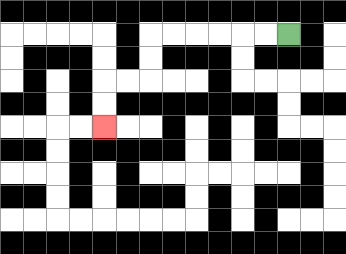{'start': '[12, 1]', 'end': '[4, 5]', 'path_directions': 'L,L,L,L,L,L,D,D,L,L,D,D', 'path_coordinates': '[[12, 1], [11, 1], [10, 1], [9, 1], [8, 1], [7, 1], [6, 1], [6, 2], [6, 3], [5, 3], [4, 3], [4, 4], [4, 5]]'}